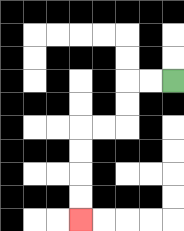{'start': '[7, 3]', 'end': '[3, 9]', 'path_directions': 'L,L,D,D,L,L,D,D,D,D', 'path_coordinates': '[[7, 3], [6, 3], [5, 3], [5, 4], [5, 5], [4, 5], [3, 5], [3, 6], [3, 7], [3, 8], [3, 9]]'}